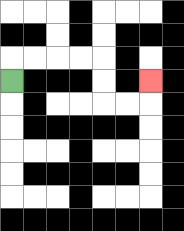{'start': '[0, 3]', 'end': '[6, 3]', 'path_directions': 'U,R,R,R,R,D,D,R,R,U', 'path_coordinates': '[[0, 3], [0, 2], [1, 2], [2, 2], [3, 2], [4, 2], [4, 3], [4, 4], [5, 4], [6, 4], [6, 3]]'}